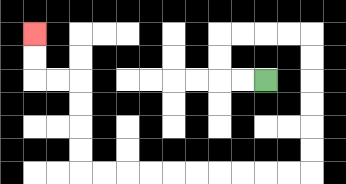{'start': '[11, 3]', 'end': '[1, 1]', 'path_directions': 'L,L,U,U,R,R,R,R,D,D,D,D,D,D,L,L,L,L,L,L,L,L,L,L,U,U,U,U,L,L,U,U', 'path_coordinates': '[[11, 3], [10, 3], [9, 3], [9, 2], [9, 1], [10, 1], [11, 1], [12, 1], [13, 1], [13, 2], [13, 3], [13, 4], [13, 5], [13, 6], [13, 7], [12, 7], [11, 7], [10, 7], [9, 7], [8, 7], [7, 7], [6, 7], [5, 7], [4, 7], [3, 7], [3, 6], [3, 5], [3, 4], [3, 3], [2, 3], [1, 3], [1, 2], [1, 1]]'}